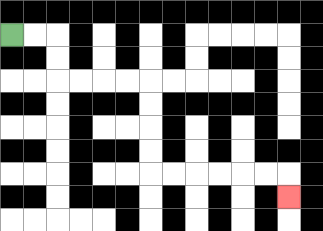{'start': '[0, 1]', 'end': '[12, 8]', 'path_directions': 'R,R,D,D,R,R,R,R,D,D,D,D,R,R,R,R,R,R,D', 'path_coordinates': '[[0, 1], [1, 1], [2, 1], [2, 2], [2, 3], [3, 3], [4, 3], [5, 3], [6, 3], [6, 4], [6, 5], [6, 6], [6, 7], [7, 7], [8, 7], [9, 7], [10, 7], [11, 7], [12, 7], [12, 8]]'}